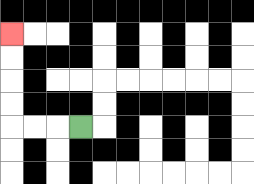{'start': '[3, 5]', 'end': '[0, 1]', 'path_directions': 'L,L,L,U,U,U,U', 'path_coordinates': '[[3, 5], [2, 5], [1, 5], [0, 5], [0, 4], [0, 3], [0, 2], [0, 1]]'}